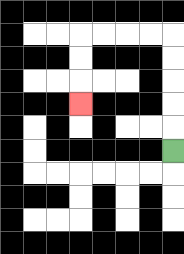{'start': '[7, 6]', 'end': '[3, 4]', 'path_directions': 'U,U,U,U,U,L,L,L,L,D,D,D', 'path_coordinates': '[[7, 6], [7, 5], [7, 4], [7, 3], [7, 2], [7, 1], [6, 1], [5, 1], [4, 1], [3, 1], [3, 2], [3, 3], [3, 4]]'}